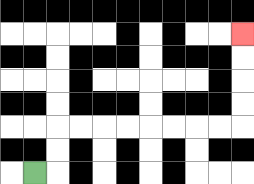{'start': '[1, 7]', 'end': '[10, 1]', 'path_directions': 'R,U,U,R,R,R,R,R,R,R,R,U,U,U,U', 'path_coordinates': '[[1, 7], [2, 7], [2, 6], [2, 5], [3, 5], [4, 5], [5, 5], [6, 5], [7, 5], [8, 5], [9, 5], [10, 5], [10, 4], [10, 3], [10, 2], [10, 1]]'}